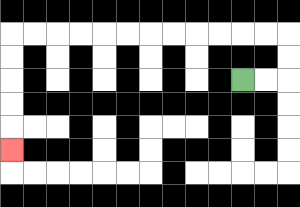{'start': '[10, 3]', 'end': '[0, 6]', 'path_directions': 'R,R,U,U,L,L,L,L,L,L,L,L,L,L,L,L,D,D,D,D,D', 'path_coordinates': '[[10, 3], [11, 3], [12, 3], [12, 2], [12, 1], [11, 1], [10, 1], [9, 1], [8, 1], [7, 1], [6, 1], [5, 1], [4, 1], [3, 1], [2, 1], [1, 1], [0, 1], [0, 2], [0, 3], [0, 4], [0, 5], [0, 6]]'}